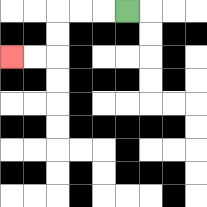{'start': '[5, 0]', 'end': '[0, 2]', 'path_directions': 'L,L,L,D,D,L,L', 'path_coordinates': '[[5, 0], [4, 0], [3, 0], [2, 0], [2, 1], [2, 2], [1, 2], [0, 2]]'}